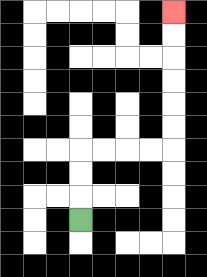{'start': '[3, 9]', 'end': '[7, 0]', 'path_directions': 'U,U,U,R,R,R,R,U,U,U,U,U,U', 'path_coordinates': '[[3, 9], [3, 8], [3, 7], [3, 6], [4, 6], [5, 6], [6, 6], [7, 6], [7, 5], [7, 4], [7, 3], [7, 2], [7, 1], [7, 0]]'}